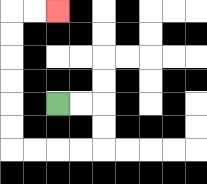{'start': '[2, 4]', 'end': '[2, 0]', 'path_directions': 'R,R,D,D,L,L,L,L,U,U,U,U,U,U,R,R', 'path_coordinates': '[[2, 4], [3, 4], [4, 4], [4, 5], [4, 6], [3, 6], [2, 6], [1, 6], [0, 6], [0, 5], [0, 4], [0, 3], [0, 2], [0, 1], [0, 0], [1, 0], [2, 0]]'}